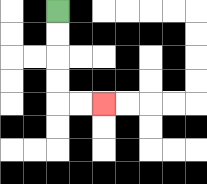{'start': '[2, 0]', 'end': '[4, 4]', 'path_directions': 'D,D,D,D,R,R', 'path_coordinates': '[[2, 0], [2, 1], [2, 2], [2, 3], [2, 4], [3, 4], [4, 4]]'}